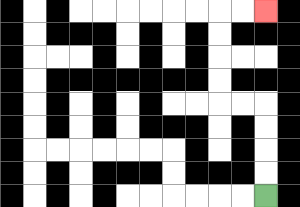{'start': '[11, 8]', 'end': '[11, 0]', 'path_directions': 'U,U,U,U,L,L,U,U,U,U,R,R', 'path_coordinates': '[[11, 8], [11, 7], [11, 6], [11, 5], [11, 4], [10, 4], [9, 4], [9, 3], [9, 2], [9, 1], [9, 0], [10, 0], [11, 0]]'}